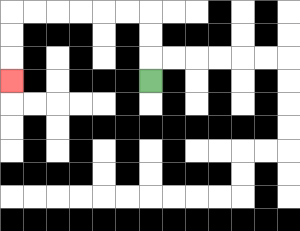{'start': '[6, 3]', 'end': '[0, 3]', 'path_directions': 'U,U,U,L,L,L,L,L,L,D,D,D', 'path_coordinates': '[[6, 3], [6, 2], [6, 1], [6, 0], [5, 0], [4, 0], [3, 0], [2, 0], [1, 0], [0, 0], [0, 1], [0, 2], [0, 3]]'}